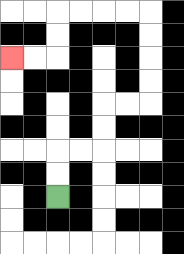{'start': '[2, 8]', 'end': '[0, 2]', 'path_directions': 'U,U,R,R,U,U,R,R,U,U,U,U,L,L,L,L,D,D,L,L', 'path_coordinates': '[[2, 8], [2, 7], [2, 6], [3, 6], [4, 6], [4, 5], [4, 4], [5, 4], [6, 4], [6, 3], [6, 2], [6, 1], [6, 0], [5, 0], [4, 0], [3, 0], [2, 0], [2, 1], [2, 2], [1, 2], [0, 2]]'}